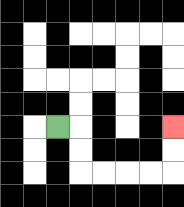{'start': '[2, 5]', 'end': '[7, 5]', 'path_directions': 'R,D,D,R,R,R,R,U,U', 'path_coordinates': '[[2, 5], [3, 5], [3, 6], [3, 7], [4, 7], [5, 7], [6, 7], [7, 7], [7, 6], [7, 5]]'}